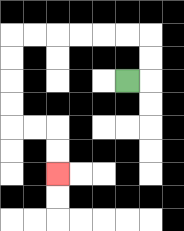{'start': '[5, 3]', 'end': '[2, 7]', 'path_directions': 'R,U,U,L,L,L,L,L,L,D,D,D,D,R,R,D,D', 'path_coordinates': '[[5, 3], [6, 3], [6, 2], [6, 1], [5, 1], [4, 1], [3, 1], [2, 1], [1, 1], [0, 1], [0, 2], [0, 3], [0, 4], [0, 5], [1, 5], [2, 5], [2, 6], [2, 7]]'}